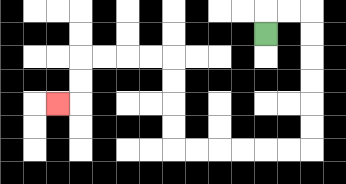{'start': '[11, 1]', 'end': '[2, 4]', 'path_directions': 'U,R,R,D,D,D,D,D,D,L,L,L,L,L,L,U,U,U,U,L,L,L,L,D,D,L', 'path_coordinates': '[[11, 1], [11, 0], [12, 0], [13, 0], [13, 1], [13, 2], [13, 3], [13, 4], [13, 5], [13, 6], [12, 6], [11, 6], [10, 6], [9, 6], [8, 6], [7, 6], [7, 5], [7, 4], [7, 3], [7, 2], [6, 2], [5, 2], [4, 2], [3, 2], [3, 3], [3, 4], [2, 4]]'}